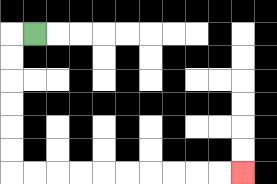{'start': '[1, 1]', 'end': '[10, 7]', 'path_directions': 'L,D,D,D,D,D,D,R,R,R,R,R,R,R,R,R,R', 'path_coordinates': '[[1, 1], [0, 1], [0, 2], [0, 3], [0, 4], [0, 5], [0, 6], [0, 7], [1, 7], [2, 7], [3, 7], [4, 7], [5, 7], [6, 7], [7, 7], [8, 7], [9, 7], [10, 7]]'}